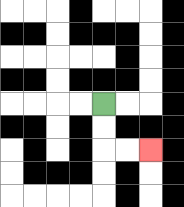{'start': '[4, 4]', 'end': '[6, 6]', 'path_directions': 'D,D,R,R', 'path_coordinates': '[[4, 4], [4, 5], [4, 6], [5, 6], [6, 6]]'}